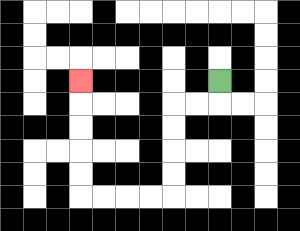{'start': '[9, 3]', 'end': '[3, 3]', 'path_directions': 'D,L,L,D,D,D,D,L,L,L,L,U,U,U,U,U', 'path_coordinates': '[[9, 3], [9, 4], [8, 4], [7, 4], [7, 5], [7, 6], [7, 7], [7, 8], [6, 8], [5, 8], [4, 8], [3, 8], [3, 7], [3, 6], [3, 5], [3, 4], [3, 3]]'}